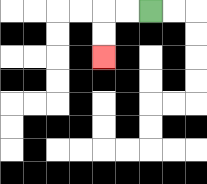{'start': '[6, 0]', 'end': '[4, 2]', 'path_directions': 'L,L,D,D', 'path_coordinates': '[[6, 0], [5, 0], [4, 0], [4, 1], [4, 2]]'}